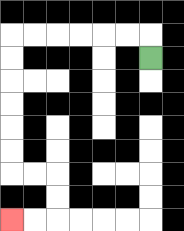{'start': '[6, 2]', 'end': '[0, 9]', 'path_directions': 'U,L,L,L,L,L,L,D,D,D,D,D,D,R,R,D,D,L,L', 'path_coordinates': '[[6, 2], [6, 1], [5, 1], [4, 1], [3, 1], [2, 1], [1, 1], [0, 1], [0, 2], [0, 3], [0, 4], [0, 5], [0, 6], [0, 7], [1, 7], [2, 7], [2, 8], [2, 9], [1, 9], [0, 9]]'}